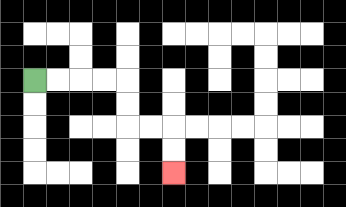{'start': '[1, 3]', 'end': '[7, 7]', 'path_directions': 'R,R,R,R,D,D,R,R,D,D', 'path_coordinates': '[[1, 3], [2, 3], [3, 3], [4, 3], [5, 3], [5, 4], [5, 5], [6, 5], [7, 5], [7, 6], [7, 7]]'}